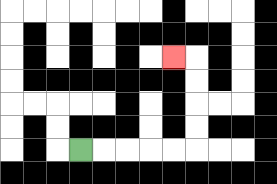{'start': '[3, 6]', 'end': '[7, 2]', 'path_directions': 'R,R,R,R,R,U,U,U,U,L', 'path_coordinates': '[[3, 6], [4, 6], [5, 6], [6, 6], [7, 6], [8, 6], [8, 5], [8, 4], [8, 3], [8, 2], [7, 2]]'}